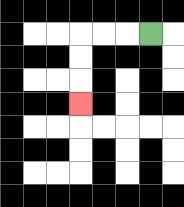{'start': '[6, 1]', 'end': '[3, 4]', 'path_directions': 'L,L,L,D,D,D', 'path_coordinates': '[[6, 1], [5, 1], [4, 1], [3, 1], [3, 2], [3, 3], [3, 4]]'}